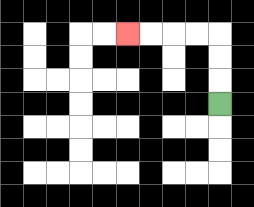{'start': '[9, 4]', 'end': '[5, 1]', 'path_directions': 'U,U,U,L,L,L,L', 'path_coordinates': '[[9, 4], [9, 3], [9, 2], [9, 1], [8, 1], [7, 1], [6, 1], [5, 1]]'}